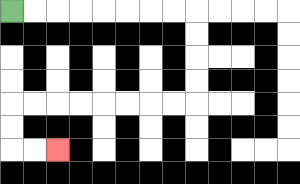{'start': '[0, 0]', 'end': '[2, 6]', 'path_directions': 'R,R,R,R,R,R,R,R,D,D,D,D,L,L,L,L,L,L,L,L,D,D,R,R', 'path_coordinates': '[[0, 0], [1, 0], [2, 0], [3, 0], [4, 0], [5, 0], [6, 0], [7, 0], [8, 0], [8, 1], [8, 2], [8, 3], [8, 4], [7, 4], [6, 4], [5, 4], [4, 4], [3, 4], [2, 4], [1, 4], [0, 4], [0, 5], [0, 6], [1, 6], [2, 6]]'}